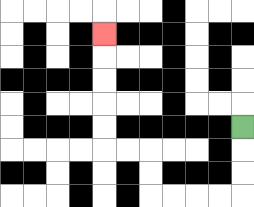{'start': '[10, 5]', 'end': '[4, 1]', 'path_directions': 'D,D,D,L,L,L,L,U,U,L,L,U,U,U,U,U', 'path_coordinates': '[[10, 5], [10, 6], [10, 7], [10, 8], [9, 8], [8, 8], [7, 8], [6, 8], [6, 7], [6, 6], [5, 6], [4, 6], [4, 5], [4, 4], [4, 3], [4, 2], [4, 1]]'}